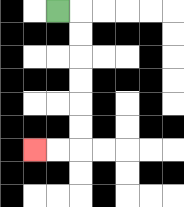{'start': '[2, 0]', 'end': '[1, 6]', 'path_directions': 'R,D,D,D,D,D,D,L,L', 'path_coordinates': '[[2, 0], [3, 0], [3, 1], [3, 2], [3, 3], [3, 4], [3, 5], [3, 6], [2, 6], [1, 6]]'}